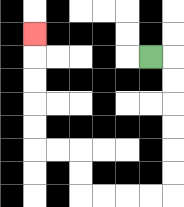{'start': '[6, 2]', 'end': '[1, 1]', 'path_directions': 'R,D,D,D,D,D,D,L,L,L,L,U,U,L,L,U,U,U,U,U', 'path_coordinates': '[[6, 2], [7, 2], [7, 3], [7, 4], [7, 5], [7, 6], [7, 7], [7, 8], [6, 8], [5, 8], [4, 8], [3, 8], [3, 7], [3, 6], [2, 6], [1, 6], [1, 5], [1, 4], [1, 3], [1, 2], [1, 1]]'}